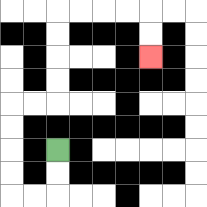{'start': '[2, 6]', 'end': '[6, 2]', 'path_directions': 'D,D,L,L,U,U,U,U,R,R,U,U,U,U,R,R,R,R,D,D', 'path_coordinates': '[[2, 6], [2, 7], [2, 8], [1, 8], [0, 8], [0, 7], [0, 6], [0, 5], [0, 4], [1, 4], [2, 4], [2, 3], [2, 2], [2, 1], [2, 0], [3, 0], [4, 0], [5, 0], [6, 0], [6, 1], [6, 2]]'}